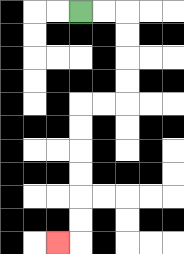{'start': '[3, 0]', 'end': '[2, 10]', 'path_directions': 'R,R,D,D,D,D,L,L,D,D,D,D,D,D,L', 'path_coordinates': '[[3, 0], [4, 0], [5, 0], [5, 1], [5, 2], [5, 3], [5, 4], [4, 4], [3, 4], [3, 5], [3, 6], [3, 7], [3, 8], [3, 9], [3, 10], [2, 10]]'}